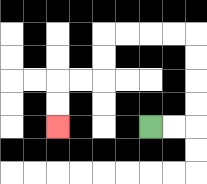{'start': '[6, 5]', 'end': '[2, 5]', 'path_directions': 'R,R,U,U,U,U,L,L,L,L,D,D,L,L,D,D', 'path_coordinates': '[[6, 5], [7, 5], [8, 5], [8, 4], [8, 3], [8, 2], [8, 1], [7, 1], [6, 1], [5, 1], [4, 1], [4, 2], [4, 3], [3, 3], [2, 3], [2, 4], [2, 5]]'}